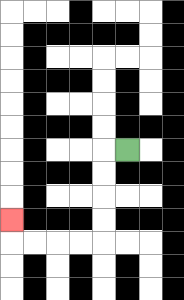{'start': '[5, 6]', 'end': '[0, 9]', 'path_directions': 'L,D,D,D,D,L,L,L,L,U', 'path_coordinates': '[[5, 6], [4, 6], [4, 7], [4, 8], [4, 9], [4, 10], [3, 10], [2, 10], [1, 10], [0, 10], [0, 9]]'}